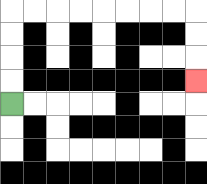{'start': '[0, 4]', 'end': '[8, 3]', 'path_directions': 'U,U,U,U,R,R,R,R,R,R,R,R,D,D,D', 'path_coordinates': '[[0, 4], [0, 3], [0, 2], [0, 1], [0, 0], [1, 0], [2, 0], [3, 0], [4, 0], [5, 0], [6, 0], [7, 0], [8, 0], [8, 1], [8, 2], [8, 3]]'}